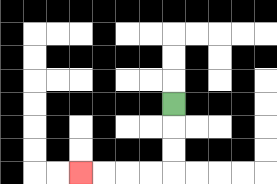{'start': '[7, 4]', 'end': '[3, 7]', 'path_directions': 'D,D,D,L,L,L,L', 'path_coordinates': '[[7, 4], [7, 5], [7, 6], [7, 7], [6, 7], [5, 7], [4, 7], [3, 7]]'}